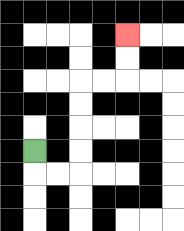{'start': '[1, 6]', 'end': '[5, 1]', 'path_directions': 'D,R,R,U,U,U,U,R,R,U,U', 'path_coordinates': '[[1, 6], [1, 7], [2, 7], [3, 7], [3, 6], [3, 5], [3, 4], [3, 3], [4, 3], [5, 3], [5, 2], [5, 1]]'}